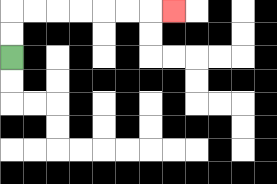{'start': '[0, 2]', 'end': '[7, 0]', 'path_directions': 'U,U,R,R,R,R,R,R,R', 'path_coordinates': '[[0, 2], [0, 1], [0, 0], [1, 0], [2, 0], [3, 0], [4, 0], [5, 0], [6, 0], [7, 0]]'}